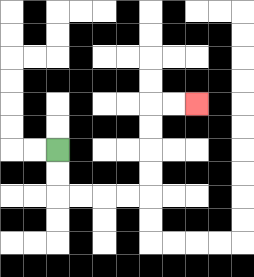{'start': '[2, 6]', 'end': '[8, 4]', 'path_directions': 'D,D,R,R,R,R,U,U,U,U,R,R', 'path_coordinates': '[[2, 6], [2, 7], [2, 8], [3, 8], [4, 8], [5, 8], [6, 8], [6, 7], [6, 6], [6, 5], [6, 4], [7, 4], [8, 4]]'}